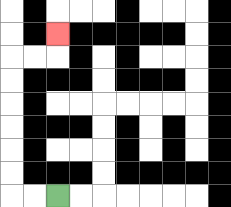{'start': '[2, 8]', 'end': '[2, 1]', 'path_directions': 'L,L,U,U,U,U,U,U,R,R,U', 'path_coordinates': '[[2, 8], [1, 8], [0, 8], [0, 7], [0, 6], [0, 5], [0, 4], [0, 3], [0, 2], [1, 2], [2, 2], [2, 1]]'}